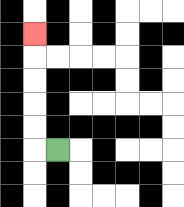{'start': '[2, 6]', 'end': '[1, 1]', 'path_directions': 'L,U,U,U,U,U', 'path_coordinates': '[[2, 6], [1, 6], [1, 5], [1, 4], [1, 3], [1, 2], [1, 1]]'}